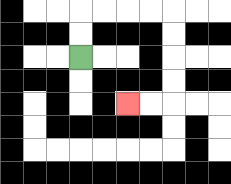{'start': '[3, 2]', 'end': '[5, 4]', 'path_directions': 'U,U,R,R,R,R,D,D,D,D,L,L', 'path_coordinates': '[[3, 2], [3, 1], [3, 0], [4, 0], [5, 0], [6, 0], [7, 0], [7, 1], [7, 2], [7, 3], [7, 4], [6, 4], [5, 4]]'}